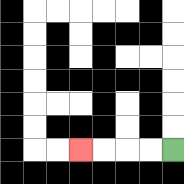{'start': '[7, 6]', 'end': '[3, 6]', 'path_directions': 'L,L,L,L', 'path_coordinates': '[[7, 6], [6, 6], [5, 6], [4, 6], [3, 6]]'}